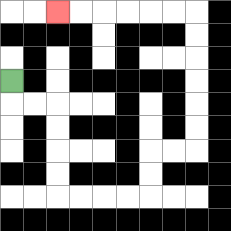{'start': '[0, 3]', 'end': '[2, 0]', 'path_directions': 'D,R,R,D,D,D,D,R,R,R,R,U,U,R,R,U,U,U,U,U,U,L,L,L,L,L,L', 'path_coordinates': '[[0, 3], [0, 4], [1, 4], [2, 4], [2, 5], [2, 6], [2, 7], [2, 8], [3, 8], [4, 8], [5, 8], [6, 8], [6, 7], [6, 6], [7, 6], [8, 6], [8, 5], [8, 4], [8, 3], [8, 2], [8, 1], [8, 0], [7, 0], [6, 0], [5, 0], [4, 0], [3, 0], [2, 0]]'}